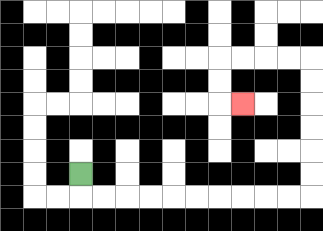{'start': '[3, 7]', 'end': '[10, 4]', 'path_directions': 'D,R,R,R,R,R,R,R,R,R,R,U,U,U,U,U,U,L,L,L,L,D,D,R', 'path_coordinates': '[[3, 7], [3, 8], [4, 8], [5, 8], [6, 8], [7, 8], [8, 8], [9, 8], [10, 8], [11, 8], [12, 8], [13, 8], [13, 7], [13, 6], [13, 5], [13, 4], [13, 3], [13, 2], [12, 2], [11, 2], [10, 2], [9, 2], [9, 3], [9, 4], [10, 4]]'}